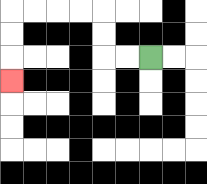{'start': '[6, 2]', 'end': '[0, 3]', 'path_directions': 'L,L,U,U,L,L,L,L,D,D,D', 'path_coordinates': '[[6, 2], [5, 2], [4, 2], [4, 1], [4, 0], [3, 0], [2, 0], [1, 0], [0, 0], [0, 1], [0, 2], [0, 3]]'}